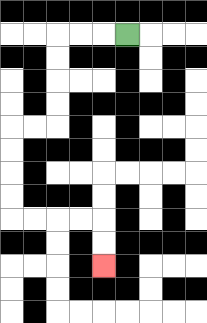{'start': '[5, 1]', 'end': '[4, 11]', 'path_directions': 'L,L,L,D,D,D,D,L,L,D,D,D,D,R,R,R,R,D,D', 'path_coordinates': '[[5, 1], [4, 1], [3, 1], [2, 1], [2, 2], [2, 3], [2, 4], [2, 5], [1, 5], [0, 5], [0, 6], [0, 7], [0, 8], [0, 9], [1, 9], [2, 9], [3, 9], [4, 9], [4, 10], [4, 11]]'}